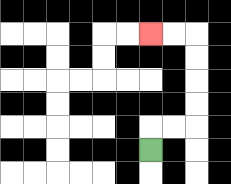{'start': '[6, 6]', 'end': '[6, 1]', 'path_directions': 'U,R,R,U,U,U,U,L,L', 'path_coordinates': '[[6, 6], [6, 5], [7, 5], [8, 5], [8, 4], [8, 3], [8, 2], [8, 1], [7, 1], [6, 1]]'}